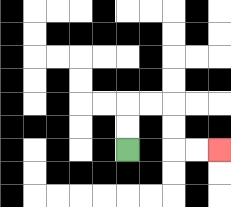{'start': '[5, 6]', 'end': '[9, 6]', 'path_directions': 'U,U,R,R,D,D,R,R', 'path_coordinates': '[[5, 6], [5, 5], [5, 4], [6, 4], [7, 4], [7, 5], [7, 6], [8, 6], [9, 6]]'}